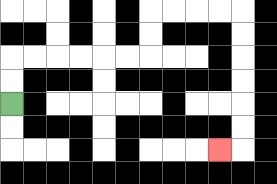{'start': '[0, 4]', 'end': '[9, 6]', 'path_directions': 'U,U,R,R,R,R,R,R,U,U,R,R,R,R,D,D,D,D,D,D,L', 'path_coordinates': '[[0, 4], [0, 3], [0, 2], [1, 2], [2, 2], [3, 2], [4, 2], [5, 2], [6, 2], [6, 1], [6, 0], [7, 0], [8, 0], [9, 0], [10, 0], [10, 1], [10, 2], [10, 3], [10, 4], [10, 5], [10, 6], [9, 6]]'}